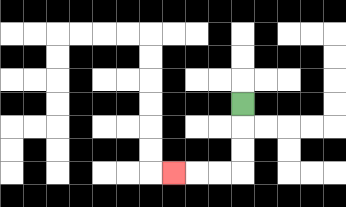{'start': '[10, 4]', 'end': '[7, 7]', 'path_directions': 'D,D,D,L,L,L', 'path_coordinates': '[[10, 4], [10, 5], [10, 6], [10, 7], [9, 7], [8, 7], [7, 7]]'}